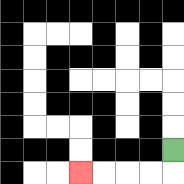{'start': '[7, 6]', 'end': '[3, 7]', 'path_directions': 'D,L,L,L,L', 'path_coordinates': '[[7, 6], [7, 7], [6, 7], [5, 7], [4, 7], [3, 7]]'}